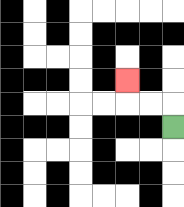{'start': '[7, 5]', 'end': '[5, 3]', 'path_directions': 'U,L,L,U', 'path_coordinates': '[[7, 5], [7, 4], [6, 4], [5, 4], [5, 3]]'}